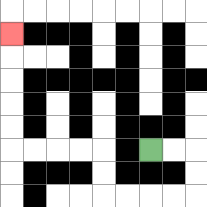{'start': '[6, 6]', 'end': '[0, 1]', 'path_directions': 'R,R,D,D,L,L,L,L,U,U,L,L,L,L,U,U,U,U,U', 'path_coordinates': '[[6, 6], [7, 6], [8, 6], [8, 7], [8, 8], [7, 8], [6, 8], [5, 8], [4, 8], [4, 7], [4, 6], [3, 6], [2, 6], [1, 6], [0, 6], [0, 5], [0, 4], [0, 3], [0, 2], [0, 1]]'}